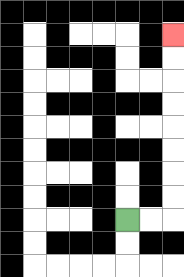{'start': '[5, 9]', 'end': '[7, 1]', 'path_directions': 'R,R,U,U,U,U,U,U,U,U', 'path_coordinates': '[[5, 9], [6, 9], [7, 9], [7, 8], [7, 7], [7, 6], [7, 5], [7, 4], [7, 3], [7, 2], [7, 1]]'}